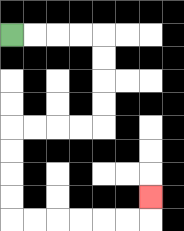{'start': '[0, 1]', 'end': '[6, 8]', 'path_directions': 'R,R,R,R,D,D,D,D,L,L,L,L,D,D,D,D,R,R,R,R,R,R,U', 'path_coordinates': '[[0, 1], [1, 1], [2, 1], [3, 1], [4, 1], [4, 2], [4, 3], [4, 4], [4, 5], [3, 5], [2, 5], [1, 5], [0, 5], [0, 6], [0, 7], [0, 8], [0, 9], [1, 9], [2, 9], [3, 9], [4, 9], [5, 9], [6, 9], [6, 8]]'}